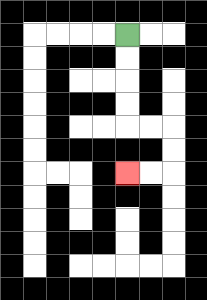{'start': '[5, 1]', 'end': '[5, 7]', 'path_directions': 'D,D,D,D,R,R,D,D,L,L', 'path_coordinates': '[[5, 1], [5, 2], [5, 3], [5, 4], [5, 5], [6, 5], [7, 5], [7, 6], [7, 7], [6, 7], [5, 7]]'}